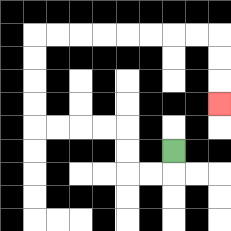{'start': '[7, 6]', 'end': '[9, 4]', 'path_directions': 'D,L,L,U,U,L,L,L,L,U,U,U,U,R,R,R,R,R,R,R,R,D,D,D', 'path_coordinates': '[[7, 6], [7, 7], [6, 7], [5, 7], [5, 6], [5, 5], [4, 5], [3, 5], [2, 5], [1, 5], [1, 4], [1, 3], [1, 2], [1, 1], [2, 1], [3, 1], [4, 1], [5, 1], [6, 1], [7, 1], [8, 1], [9, 1], [9, 2], [9, 3], [9, 4]]'}